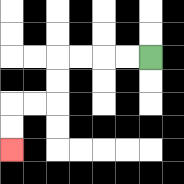{'start': '[6, 2]', 'end': '[0, 6]', 'path_directions': 'L,L,L,L,D,D,L,L,D,D', 'path_coordinates': '[[6, 2], [5, 2], [4, 2], [3, 2], [2, 2], [2, 3], [2, 4], [1, 4], [0, 4], [0, 5], [0, 6]]'}